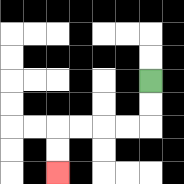{'start': '[6, 3]', 'end': '[2, 7]', 'path_directions': 'D,D,L,L,L,L,D,D', 'path_coordinates': '[[6, 3], [6, 4], [6, 5], [5, 5], [4, 5], [3, 5], [2, 5], [2, 6], [2, 7]]'}